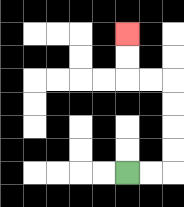{'start': '[5, 7]', 'end': '[5, 1]', 'path_directions': 'R,R,U,U,U,U,L,L,U,U', 'path_coordinates': '[[5, 7], [6, 7], [7, 7], [7, 6], [7, 5], [7, 4], [7, 3], [6, 3], [5, 3], [5, 2], [5, 1]]'}